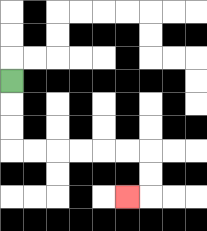{'start': '[0, 3]', 'end': '[5, 8]', 'path_directions': 'D,D,D,R,R,R,R,R,R,D,D,L', 'path_coordinates': '[[0, 3], [0, 4], [0, 5], [0, 6], [1, 6], [2, 6], [3, 6], [4, 6], [5, 6], [6, 6], [6, 7], [6, 8], [5, 8]]'}